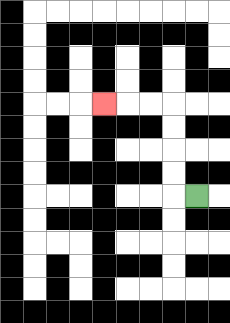{'start': '[8, 8]', 'end': '[4, 4]', 'path_directions': 'L,U,U,U,U,L,L,L', 'path_coordinates': '[[8, 8], [7, 8], [7, 7], [7, 6], [7, 5], [7, 4], [6, 4], [5, 4], [4, 4]]'}